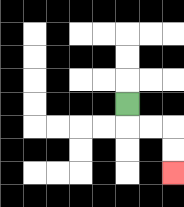{'start': '[5, 4]', 'end': '[7, 7]', 'path_directions': 'D,R,R,D,D', 'path_coordinates': '[[5, 4], [5, 5], [6, 5], [7, 5], [7, 6], [7, 7]]'}